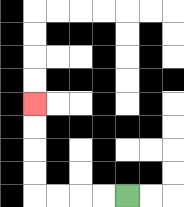{'start': '[5, 8]', 'end': '[1, 4]', 'path_directions': 'L,L,L,L,U,U,U,U', 'path_coordinates': '[[5, 8], [4, 8], [3, 8], [2, 8], [1, 8], [1, 7], [1, 6], [1, 5], [1, 4]]'}